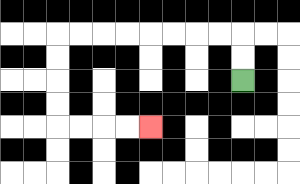{'start': '[10, 3]', 'end': '[6, 5]', 'path_directions': 'U,U,L,L,L,L,L,L,L,L,D,D,D,D,R,R,R,R', 'path_coordinates': '[[10, 3], [10, 2], [10, 1], [9, 1], [8, 1], [7, 1], [6, 1], [5, 1], [4, 1], [3, 1], [2, 1], [2, 2], [2, 3], [2, 4], [2, 5], [3, 5], [4, 5], [5, 5], [6, 5]]'}